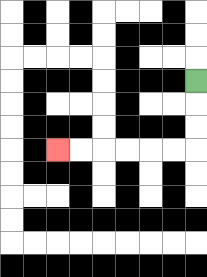{'start': '[8, 3]', 'end': '[2, 6]', 'path_directions': 'D,D,D,L,L,L,L,L,L', 'path_coordinates': '[[8, 3], [8, 4], [8, 5], [8, 6], [7, 6], [6, 6], [5, 6], [4, 6], [3, 6], [2, 6]]'}